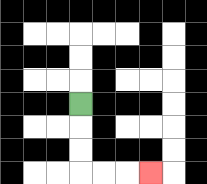{'start': '[3, 4]', 'end': '[6, 7]', 'path_directions': 'D,D,D,R,R,R', 'path_coordinates': '[[3, 4], [3, 5], [3, 6], [3, 7], [4, 7], [5, 7], [6, 7]]'}